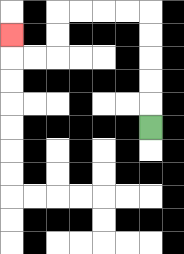{'start': '[6, 5]', 'end': '[0, 1]', 'path_directions': 'U,U,U,U,U,L,L,L,L,D,D,L,L,U', 'path_coordinates': '[[6, 5], [6, 4], [6, 3], [6, 2], [6, 1], [6, 0], [5, 0], [4, 0], [3, 0], [2, 0], [2, 1], [2, 2], [1, 2], [0, 2], [0, 1]]'}